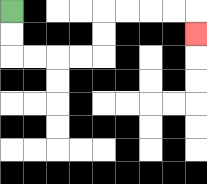{'start': '[0, 0]', 'end': '[8, 1]', 'path_directions': 'D,D,R,R,R,R,U,U,R,R,R,R,D', 'path_coordinates': '[[0, 0], [0, 1], [0, 2], [1, 2], [2, 2], [3, 2], [4, 2], [4, 1], [4, 0], [5, 0], [6, 0], [7, 0], [8, 0], [8, 1]]'}